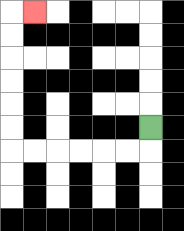{'start': '[6, 5]', 'end': '[1, 0]', 'path_directions': 'D,L,L,L,L,L,L,U,U,U,U,U,U,R', 'path_coordinates': '[[6, 5], [6, 6], [5, 6], [4, 6], [3, 6], [2, 6], [1, 6], [0, 6], [0, 5], [0, 4], [0, 3], [0, 2], [0, 1], [0, 0], [1, 0]]'}